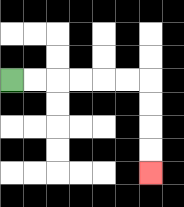{'start': '[0, 3]', 'end': '[6, 7]', 'path_directions': 'R,R,R,R,R,R,D,D,D,D', 'path_coordinates': '[[0, 3], [1, 3], [2, 3], [3, 3], [4, 3], [5, 3], [6, 3], [6, 4], [6, 5], [6, 6], [6, 7]]'}